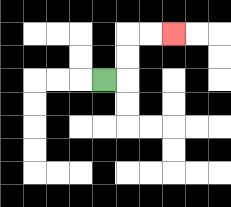{'start': '[4, 3]', 'end': '[7, 1]', 'path_directions': 'R,U,U,R,R', 'path_coordinates': '[[4, 3], [5, 3], [5, 2], [5, 1], [6, 1], [7, 1]]'}